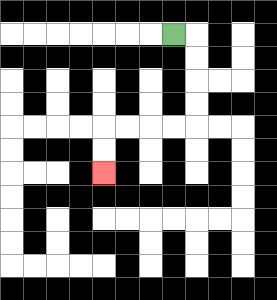{'start': '[7, 1]', 'end': '[4, 7]', 'path_directions': 'R,D,D,D,D,L,L,L,L,D,D', 'path_coordinates': '[[7, 1], [8, 1], [8, 2], [8, 3], [8, 4], [8, 5], [7, 5], [6, 5], [5, 5], [4, 5], [4, 6], [4, 7]]'}